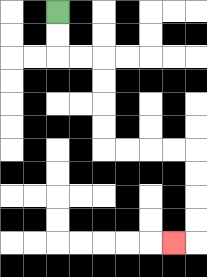{'start': '[2, 0]', 'end': '[7, 10]', 'path_directions': 'D,D,R,R,D,D,D,D,R,R,R,R,D,D,D,D,L', 'path_coordinates': '[[2, 0], [2, 1], [2, 2], [3, 2], [4, 2], [4, 3], [4, 4], [4, 5], [4, 6], [5, 6], [6, 6], [7, 6], [8, 6], [8, 7], [8, 8], [8, 9], [8, 10], [7, 10]]'}